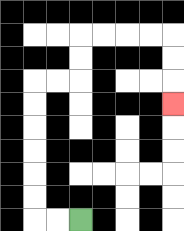{'start': '[3, 9]', 'end': '[7, 4]', 'path_directions': 'L,L,U,U,U,U,U,U,R,R,U,U,R,R,R,R,D,D,D', 'path_coordinates': '[[3, 9], [2, 9], [1, 9], [1, 8], [1, 7], [1, 6], [1, 5], [1, 4], [1, 3], [2, 3], [3, 3], [3, 2], [3, 1], [4, 1], [5, 1], [6, 1], [7, 1], [7, 2], [7, 3], [7, 4]]'}